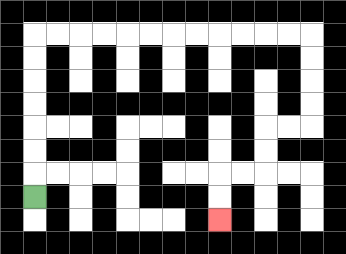{'start': '[1, 8]', 'end': '[9, 9]', 'path_directions': 'U,U,U,U,U,U,U,R,R,R,R,R,R,R,R,R,R,R,R,D,D,D,D,L,L,D,D,L,L,D,D', 'path_coordinates': '[[1, 8], [1, 7], [1, 6], [1, 5], [1, 4], [1, 3], [1, 2], [1, 1], [2, 1], [3, 1], [4, 1], [5, 1], [6, 1], [7, 1], [8, 1], [9, 1], [10, 1], [11, 1], [12, 1], [13, 1], [13, 2], [13, 3], [13, 4], [13, 5], [12, 5], [11, 5], [11, 6], [11, 7], [10, 7], [9, 7], [9, 8], [9, 9]]'}